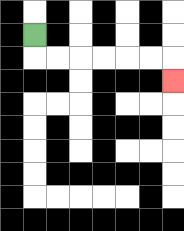{'start': '[1, 1]', 'end': '[7, 3]', 'path_directions': 'D,R,R,R,R,R,R,D', 'path_coordinates': '[[1, 1], [1, 2], [2, 2], [3, 2], [4, 2], [5, 2], [6, 2], [7, 2], [7, 3]]'}